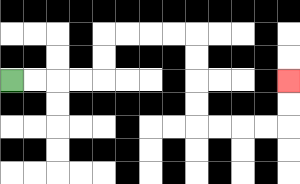{'start': '[0, 3]', 'end': '[12, 3]', 'path_directions': 'R,R,R,R,U,U,R,R,R,R,D,D,D,D,R,R,R,R,U,U', 'path_coordinates': '[[0, 3], [1, 3], [2, 3], [3, 3], [4, 3], [4, 2], [4, 1], [5, 1], [6, 1], [7, 1], [8, 1], [8, 2], [8, 3], [8, 4], [8, 5], [9, 5], [10, 5], [11, 5], [12, 5], [12, 4], [12, 3]]'}